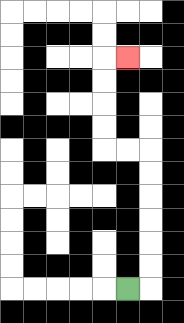{'start': '[5, 12]', 'end': '[5, 2]', 'path_directions': 'R,U,U,U,U,U,U,L,L,U,U,U,U,R', 'path_coordinates': '[[5, 12], [6, 12], [6, 11], [6, 10], [6, 9], [6, 8], [6, 7], [6, 6], [5, 6], [4, 6], [4, 5], [4, 4], [4, 3], [4, 2], [5, 2]]'}